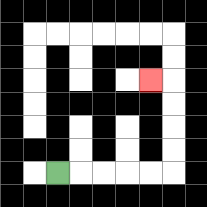{'start': '[2, 7]', 'end': '[6, 3]', 'path_directions': 'R,R,R,R,R,U,U,U,U,L', 'path_coordinates': '[[2, 7], [3, 7], [4, 7], [5, 7], [6, 7], [7, 7], [7, 6], [7, 5], [7, 4], [7, 3], [6, 3]]'}